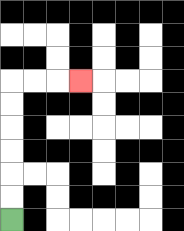{'start': '[0, 9]', 'end': '[3, 3]', 'path_directions': 'U,U,U,U,U,U,R,R,R', 'path_coordinates': '[[0, 9], [0, 8], [0, 7], [0, 6], [0, 5], [0, 4], [0, 3], [1, 3], [2, 3], [3, 3]]'}